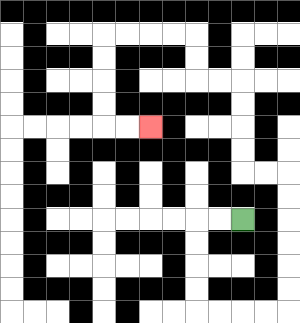{'start': '[10, 9]', 'end': '[6, 5]', 'path_directions': 'L,L,D,D,D,D,R,R,R,R,U,U,U,U,U,U,L,L,U,U,U,U,L,L,U,U,L,L,L,L,D,D,D,D,R,R', 'path_coordinates': '[[10, 9], [9, 9], [8, 9], [8, 10], [8, 11], [8, 12], [8, 13], [9, 13], [10, 13], [11, 13], [12, 13], [12, 12], [12, 11], [12, 10], [12, 9], [12, 8], [12, 7], [11, 7], [10, 7], [10, 6], [10, 5], [10, 4], [10, 3], [9, 3], [8, 3], [8, 2], [8, 1], [7, 1], [6, 1], [5, 1], [4, 1], [4, 2], [4, 3], [4, 4], [4, 5], [5, 5], [6, 5]]'}